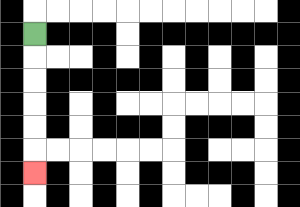{'start': '[1, 1]', 'end': '[1, 7]', 'path_directions': 'D,D,D,D,D,D', 'path_coordinates': '[[1, 1], [1, 2], [1, 3], [1, 4], [1, 5], [1, 6], [1, 7]]'}